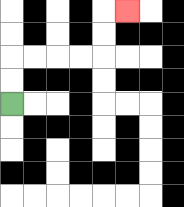{'start': '[0, 4]', 'end': '[5, 0]', 'path_directions': 'U,U,R,R,R,R,U,U,R', 'path_coordinates': '[[0, 4], [0, 3], [0, 2], [1, 2], [2, 2], [3, 2], [4, 2], [4, 1], [4, 0], [5, 0]]'}